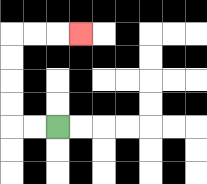{'start': '[2, 5]', 'end': '[3, 1]', 'path_directions': 'L,L,U,U,U,U,R,R,R', 'path_coordinates': '[[2, 5], [1, 5], [0, 5], [0, 4], [0, 3], [0, 2], [0, 1], [1, 1], [2, 1], [3, 1]]'}